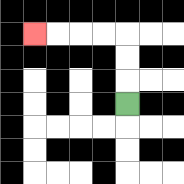{'start': '[5, 4]', 'end': '[1, 1]', 'path_directions': 'U,U,U,L,L,L,L', 'path_coordinates': '[[5, 4], [5, 3], [5, 2], [5, 1], [4, 1], [3, 1], [2, 1], [1, 1]]'}